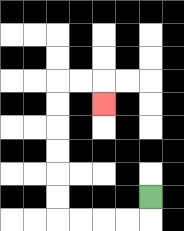{'start': '[6, 8]', 'end': '[4, 4]', 'path_directions': 'D,L,L,L,L,U,U,U,U,U,U,R,R,D', 'path_coordinates': '[[6, 8], [6, 9], [5, 9], [4, 9], [3, 9], [2, 9], [2, 8], [2, 7], [2, 6], [2, 5], [2, 4], [2, 3], [3, 3], [4, 3], [4, 4]]'}